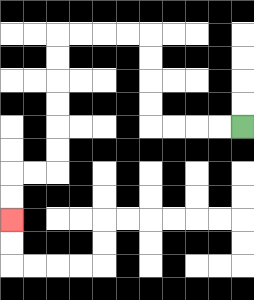{'start': '[10, 5]', 'end': '[0, 9]', 'path_directions': 'L,L,L,L,U,U,U,U,L,L,L,L,D,D,D,D,D,D,L,L,D,D', 'path_coordinates': '[[10, 5], [9, 5], [8, 5], [7, 5], [6, 5], [6, 4], [6, 3], [6, 2], [6, 1], [5, 1], [4, 1], [3, 1], [2, 1], [2, 2], [2, 3], [2, 4], [2, 5], [2, 6], [2, 7], [1, 7], [0, 7], [0, 8], [0, 9]]'}